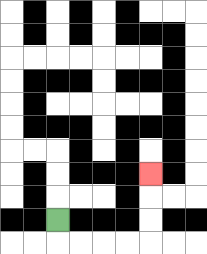{'start': '[2, 9]', 'end': '[6, 7]', 'path_directions': 'D,R,R,R,R,U,U,U', 'path_coordinates': '[[2, 9], [2, 10], [3, 10], [4, 10], [5, 10], [6, 10], [6, 9], [6, 8], [6, 7]]'}